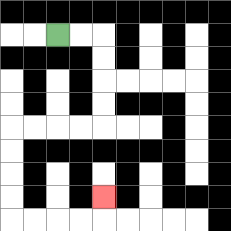{'start': '[2, 1]', 'end': '[4, 8]', 'path_directions': 'R,R,D,D,D,D,L,L,L,L,D,D,D,D,R,R,R,R,U', 'path_coordinates': '[[2, 1], [3, 1], [4, 1], [4, 2], [4, 3], [4, 4], [4, 5], [3, 5], [2, 5], [1, 5], [0, 5], [0, 6], [0, 7], [0, 8], [0, 9], [1, 9], [2, 9], [3, 9], [4, 9], [4, 8]]'}